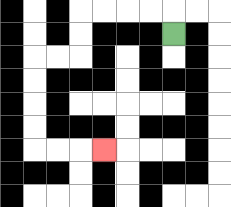{'start': '[7, 1]', 'end': '[4, 6]', 'path_directions': 'U,L,L,L,L,D,D,L,L,D,D,D,D,R,R,R', 'path_coordinates': '[[7, 1], [7, 0], [6, 0], [5, 0], [4, 0], [3, 0], [3, 1], [3, 2], [2, 2], [1, 2], [1, 3], [1, 4], [1, 5], [1, 6], [2, 6], [3, 6], [4, 6]]'}